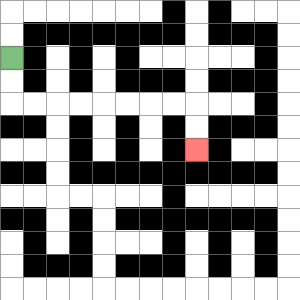{'start': '[0, 2]', 'end': '[8, 6]', 'path_directions': 'D,D,R,R,R,R,R,R,R,R,D,D', 'path_coordinates': '[[0, 2], [0, 3], [0, 4], [1, 4], [2, 4], [3, 4], [4, 4], [5, 4], [6, 4], [7, 4], [8, 4], [8, 5], [8, 6]]'}